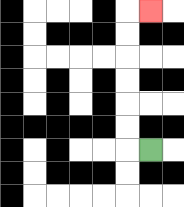{'start': '[6, 6]', 'end': '[6, 0]', 'path_directions': 'L,U,U,U,U,U,U,R', 'path_coordinates': '[[6, 6], [5, 6], [5, 5], [5, 4], [5, 3], [5, 2], [5, 1], [5, 0], [6, 0]]'}